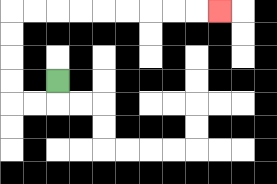{'start': '[2, 3]', 'end': '[9, 0]', 'path_directions': 'D,L,L,U,U,U,U,R,R,R,R,R,R,R,R,R', 'path_coordinates': '[[2, 3], [2, 4], [1, 4], [0, 4], [0, 3], [0, 2], [0, 1], [0, 0], [1, 0], [2, 0], [3, 0], [4, 0], [5, 0], [6, 0], [7, 0], [8, 0], [9, 0]]'}